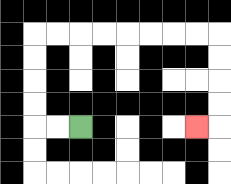{'start': '[3, 5]', 'end': '[8, 5]', 'path_directions': 'L,L,U,U,U,U,R,R,R,R,R,R,R,R,D,D,D,D,L', 'path_coordinates': '[[3, 5], [2, 5], [1, 5], [1, 4], [1, 3], [1, 2], [1, 1], [2, 1], [3, 1], [4, 1], [5, 1], [6, 1], [7, 1], [8, 1], [9, 1], [9, 2], [9, 3], [9, 4], [9, 5], [8, 5]]'}